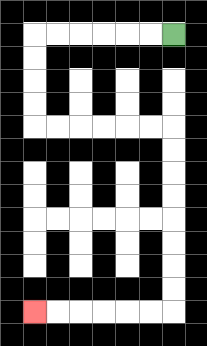{'start': '[7, 1]', 'end': '[1, 13]', 'path_directions': 'L,L,L,L,L,L,D,D,D,D,R,R,R,R,R,R,D,D,D,D,D,D,D,D,L,L,L,L,L,L', 'path_coordinates': '[[7, 1], [6, 1], [5, 1], [4, 1], [3, 1], [2, 1], [1, 1], [1, 2], [1, 3], [1, 4], [1, 5], [2, 5], [3, 5], [4, 5], [5, 5], [6, 5], [7, 5], [7, 6], [7, 7], [7, 8], [7, 9], [7, 10], [7, 11], [7, 12], [7, 13], [6, 13], [5, 13], [4, 13], [3, 13], [2, 13], [1, 13]]'}